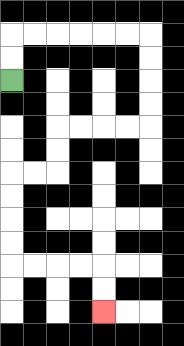{'start': '[0, 3]', 'end': '[4, 13]', 'path_directions': 'U,U,R,R,R,R,R,R,D,D,D,D,L,L,L,L,D,D,L,L,D,D,D,D,R,R,R,R,D,D', 'path_coordinates': '[[0, 3], [0, 2], [0, 1], [1, 1], [2, 1], [3, 1], [4, 1], [5, 1], [6, 1], [6, 2], [6, 3], [6, 4], [6, 5], [5, 5], [4, 5], [3, 5], [2, 5], [2, 6], [2, 7], [1, 7], [0, 7], [0, 8], [0, 9], [0, 10], [0, 11], [1, 11], [2, 11], [3, 11], [4, 11], [4, 12], [4, 13]]'}